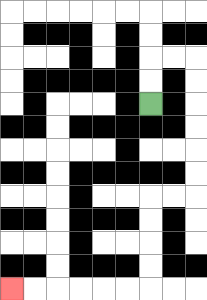{'start': '[6, 4]', 'end': '[0, 12]', 'path_directions': 'U,U,R,R,D,D,D,D,D,D,L,L,D,D,D,D,L,L,L,L,L,L', 'path_coordinates': '[[6, 4], [6, 3], [6, 2], [7, 2], [8, 2], [8, 3], [8, 4], [8, 5], [8, 6], [8, 7], [8, 8], [7, 8], [6, 8], [6, 9], [6, 10], [6, 11], [6, 12], [5, 12], [4, 12], [3, 12], [2, 12], [1, 12], [0, 12]]'}